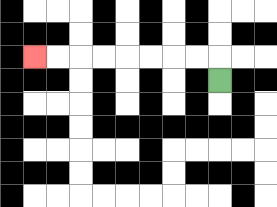{'start': '[9, 3]', 'end': '[1, 2]', 'path_directions': 'U,L,L,L,L,L,L,L,L', 'path_coordinates': '[[9, 3], [9, 2], [8, 2], [7, 2], [6, 2], [5, 2], [4, 2], [3, 2], [2, 2], [1, 2]]'}